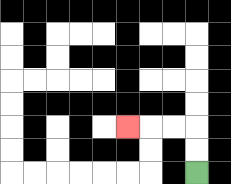{'start': '[8, 7]', 'end': '[5, 5]', 'path_directions': 'U,U,L,L,L', 'path_coordinates': '[[8, 7], [8, 6], [8, 5], [7, 5], [6, 5], [5, 5]]'}